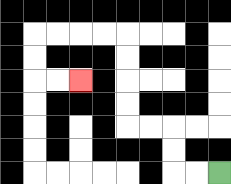{'start': '[9, 7]', 'end': '[3, 3]', 'path_directions': 'L,L,U,U,L,L,U,U,U,U,L,L,L,L,D,D,R,R', 'path_coordinates': '[[9, 7], [8, 7], [7, 7], [7, 6], [7, 5], [6, 5], [5, 5], [5, 4], [5, 3], [5, 2], [5, 1], [4, 1], [3, 1], [2, 1], [1, 1], [1, 2], [1, 3], [2, 3], [3, 3]]'}